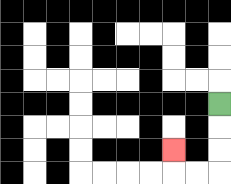{'start': '[9, 4]', 'end': '[7, 6]', 'path_directions': 'D,D,D,L,L,U', 'path_coordinates': '[[9, 4], [9, 5], [9, 6], [9, 7], [8, 7], [7, 7], [7, 6]]'}